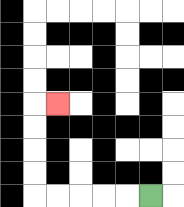{'start': '[6, 8]', 'end': '[2, 4]', 'path_directions': 'L,L,L,L,L,U,U,U,U,R', 'path_coordinates': '[[6, 8], [5, 8], [4, 8], [3, 8], [2, 8], [1, 8], [1, 7], [1, 6], [1, 5], [1, 4], [2, 4]]'}